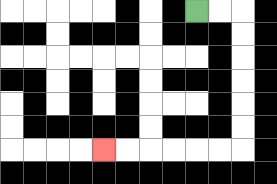{'start': '[8, 0]', 'end': '[4, 6]', 'path_directions': 'R,R,D,D,D,D,D,D,L,L,L,L,L,L', 'path_coordinates': '[[8, 0], [9, 0], [10, 0], [10, 1], [10, 2], [10, 3], [10, 4], [10, 5], [10, 6], [9, 6], [8, 6], [7, 6], [6, 6], [5, 6], [4, 6]]'}